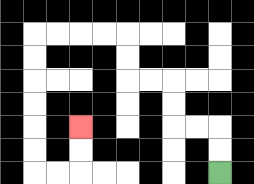{'start': '[9, 7]', 'end': '[3, 5]', 'path_directions': 'U,U,L,L,U,U,L,L,U,U,L,L,L,L,D,D,D,D,D,D,R,R,U,U', 'path_coordinates': '[[9, 7], [9, 6], [9, 5], [8, 5], [7, 5], [7, 4], [7, 3], [6, 3], [5, 3], [5, 2], [5, 1], [4, 1], [3, 1], [2, 1], [1, 1], [1, 2], [1, 3], [1, 4], [1, 5], [1, 6], [1, 7], [2, 7], [3, 7], [3, 6], [3, 5]]'}